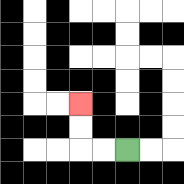{'start': '[5, 6]', 'end': '[3, 4]', 'path_directions': 'L,L,U,U', 'path_coordinates': '[[5, 6], [4, 6], [3, 6], [3, 5], [3, 4]]'}